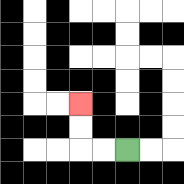{'start': '[5, 6]', 'end': '[3, 4]', 'path_directions': 'L,L,U,U', 'path_coordinates': '[[5, 6], [4, 6], [3, 6], [3, 5], [3, 4]]'}